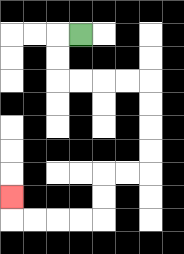{'start': '[3, 1]', 'end': '[0, 8]', 'path_directions': 'L,D,D,R,R,R,R,D,D,D,D,L,L,D,D,L,L,L,L,U', 'path_coordinates': '[[3, 1], [2, 1], [2, 2], [2, 3], [3, 3], [4, 3], [5, 3], [6, 3], [6, 4], [6, 5], [6, 6], [6, 7], [5, 7], [4, 7], [4, 8], [4, 9], [3, 9], [2, 9], [1, 9], [0, 9], [0, 8]]'}